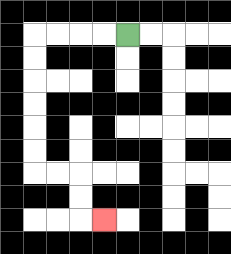{'start': '[5, 1]', 'end': '[4, 9]', 'path_directions': 'L,L,L,L,D,D,D,D,D,D,R,R,D,D,R', 'path_coordinates': '[[5, 1], [4, 1], [3, 1], [2, 1], [1, 1], [1, 2], [1, 3], [1, 4], [1, 5], [1, 6], [1, 7], [2, 7], [3, 7], [3, 8], [3, 9], [4, 9]]'}